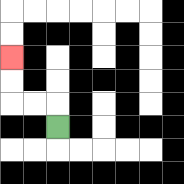{'start': '[2, 5]', 'end': '[0, 2]', 'path_directions': 'U,L,L,U,U', 'path_coordinates': '[[2, 5], [2, 4], [1, 4], [0, 4], [0, 3], [0, 2]]'}